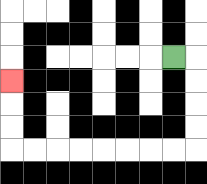{'start': '[7, 2]', 'end': '[0, 3]', 'path_directions': 'R,D,D,D,D,L,L,L,L,L,L,L,L,U,U,U', 'path_coordinates': '[[7, 2], [8, 2], [8, 3], [8, 4], [8, 5], [8, 6], [7, 6], [6, 6], [5, 6], [4, 6], [3, 6], [2, 6], [1, 6], [0, 6], [0, 5], [0, 4], [0, 3]]'}